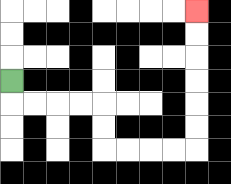{'start': '[0, 3]', 'end': '[8, 0]', 'path_directions': 'D,R,R,R,R,D,D,R,R,R,R,U,U,U,U,U,U', 'path_coordinates': '[[0, 3], [0, 4], [1, 4], [2, 4], [3, 4], [4, 4], [4, 5], [4, 6], [5, 6], [6, 6], [7, 6], [8, 6], [8, 5], [8, 4], [8, 3], [8, 2], [8, 1], [8, 0]]'}